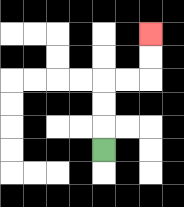{'start': '[4, 6]', 'end': '[6, 1]', 'path_directions': 'U,U,U,R,R,U,U', 'path_coordinates': '[[4, 6], [4, 5], [4, 4], [4, 3], [5, 3], [6, 3], [6, 2], [6, 1]]'}